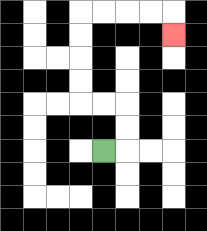{'start': '[4, 6]', 'end': '[7, 1]', 'path_directions': 'R,U,U,L,L,U,U,U,U,R,R,R,R,D', 'path_coordinates': '[[4, 6], [5, 6], [5, 5], [5, 4], [4, 4], [3, 4], [3, 3], [3, 2], [3, 1], [3, 0], [4, 0], [5, 0], [6, 0], [7, 0], [7, 1]]'}